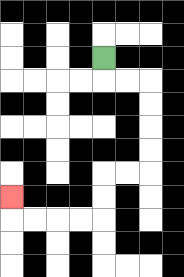{'start': '[4, 2]', 'end': '[0, 8]', 'path_directions': 'D,R,R,D,D,D,D,L,L,D,D,L,L,L,L,U', 'path_coordinates': '[[4, 2], [4, 3], [5, 3], [6, 3], [6, 4], [6, 5], [6, 6], [6, 7], [5, 7], [4, 7], [4, 8], [4, 9], [3, 9], [2, 9], [1, 9], [0, 9], [0, 8]]'}